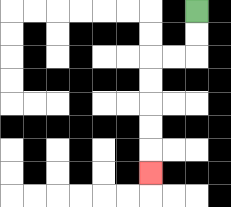{'start': '[8, 0]', 'end': '[6, 7]', 'path_directions': 'D,D,L,L,D,D,D,D,D', 'path_coordinates': '[[8, 0], [8, 1], [8, 2], [7, 2], [6, 2], [6, 3], [6, 4], [6, 5], [6, 6], [6, 7]]'}